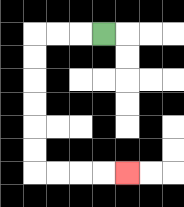{'start': '[4, 1]', 'end': '[5, 7]', 'path_directions': 'L,L,L,D,D,D,D,D,D,R,R,R,R', 'path_coordinates': '[[4, 1], [3, 1], [2, 1], [1, 1], [1, 2], [1, 3], [1, 4], [1, 5], [1, 6], [1, 7], [2, 7], [3, 7], [4, 7], [5, 7]]'}